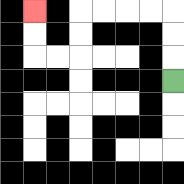{'start': '[7, 3]', 'end': '[1, 0]', 'path_directions': 'U,U,U,L,L,L,L,D,D,L,L,U,U', 'path_coordinates': '[[7, 3], [7, 2], [7, 1], [7, 0], [6, 0], [5, 0], [4, 0], [3, 0], [3, 1], [3, 2], [2, 2], [1, 2], [1, 1], [1, 0]]'}